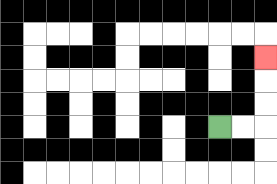{'start': '[9, 5]', 'end': '[11, 2]', 'path_directions': 'R,R,U,U,U', 'path_coordinates': '[[9, 5], [10, 5], [11, 5], [11, 4], [11, 3], [11, 2]]'}